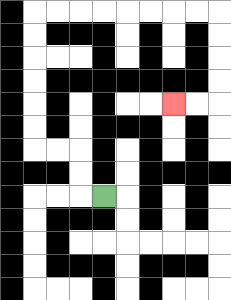{'start': '[4, 8]', 'end': '[7, 4]', 'path_directions': 'L,U,U,L,L,U,U,U,U,U,U,R,R,R,R,R,R,R,R,D,D,D,D,L,L', 'path_coordinates': '[[4, 8], [3, 8], [3, 7], [3, 6], [2, 6], [1, 6], [1, 5], [1, 4], [1, 3], [1, 2], [1, 1], [1, 0], [2, 0], [3, 0], [4, 0], [5, 0], [6, 0], [7, 0], [8, 0], [9, 0], [9, 1], [9, 2], [9, 3], [9, 4], [8, 4], [7, 4]]'}